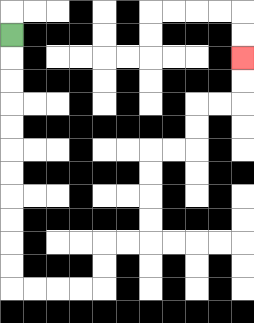{'start': '[0, 1]', 'end': '[10, 2]', 'path_directions': 'D,D,D,D,D,D,D,D,D,D,D,R,R,R,R,U,U,R,R,U,U,U,U,R,R,U,U,R,R,U,U', 'path_coordinates': '[[0, 1], [0, 2], [0, 3], [0, 4], [0, 5], [0, 6], [0, 7], [0, 8], [0, 9], [0, 10], [0, 11], [0, 12], [1, 12], [2, 12], [3, 12], [4, 12], [4, 11], [4, 10], [5, 10], [6, 10], [6, 9], [6, 8], [6, 7], [6, 6], [7, 6], [8, 6], [8, 5], [8, 4], [9, 4], [10, 4], [10, 3], [10, 2]]'}